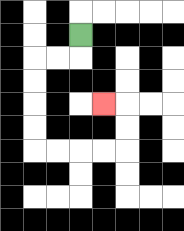{'start': '[3, 1]', 'end': '[4, 4]', 'path_directions': 'D,L,L,D,D,D,D,R,R,R,R,U,U,L', 'path_coordinates': '[[3, 1], [3, 2], [2, 2], [1, 2], [1, 3], [1, 4], [1, 5], [1, 6], [2, 6], [3, 6], [4, 6], [5, 6], [5, 5], [5, 4], [4, 4]]'}